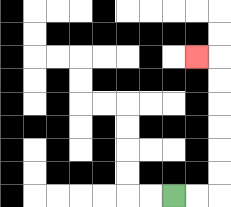{'start': '[7, 8]', 'end': '[8, 2]', 'path_directions': 'R,R,U,U,U,U,U,U,L', 'path_coordinates': '[[7, 8], [8, 8], [9, 8], [9, 7], [9, 6], [9, 5], [9, 4], [9, 3], [9, 2], [8, 2]]'}